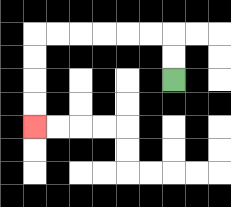{'start': '[7, 3]', 'end': '[1, 5]', 'path_directions': 'U,U,L,L,L,L,L,L,D,D,D,D', 'path_coordinates': '[[7, 3], [7, 2], [7, 1], [6, 1], [5, 1], [4, 1], [3, 1], [2, 1], [1, 1], [1, 2], [1, 3], [1, 4], [1, 5]]'}